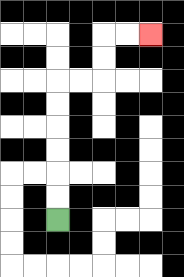{'start': '[2, 9]', 'end': '[6, 1]', 'path_directions': 'U,U,U,U,U,U,R,R,U,U,R,R', 'path_coordinates': '[[2, 9], [2, 8], [2, 7], [2, 6], [2, 5], [2, 4], [2, 3], [3, 3], [4, 3], [4, 2], [4, 1], [5, 1], [6, 1]]'}